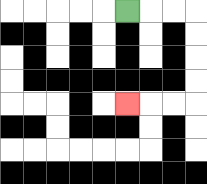{'start': '[5, 0]', 'end': '[5, 4]', 'path_directions': 'R,R,R,D,D,D,D,L,L,L', 'path_coordinates': '[[5, 0], [6, 0], [7, 0], [8, 0], [8, 1], [8, 2], [8, 3], [8, 4], [7, 4], [6, 4], [5, 4]]'}